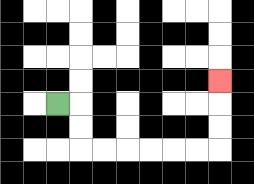{'start': '[2, 4]', 'end': '[9, 3]', 'path_directions': 'R,D,D,R,R,R,R,R,R,U,U,U', 'path_coordinates': '[[2, 4], [3, 4], [3, 5], [3, 6], [4, 6], [5, 6], [6, 6], [7, 6], [8, 6], [9, 6], [9, 5], [9, 4], [9, 3]]'}